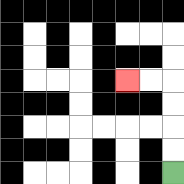{'start': '[7, 7]', 'end': '[5, 3]', 'path_directions': 'U,U,U,U,L,L', 'path_coordinates': '[[7, 7], [7, 6], [7, 5], [7, 4], [7, 3], [6, 3], [5, 3]]'}